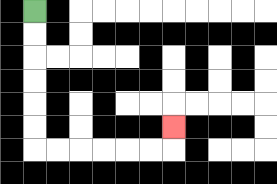{'start': '[1, 0]', 'end': '[7, 5]', 'path_directions': 'D,D,D,D,D,D,R,R,R,R,R,R,U', 'path_coordinates': '[[1, 0], [1, 1], [1, 2], [1, 3], [1, 4], [1, 5], [1, 6], [2, 6], [3, 6], [4, 6], [5, 6], [6, 6], [7, 6], [7, 5]]'}